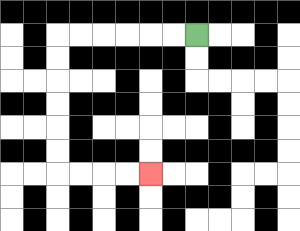{'start': '[8, 1]', 'end': '[6, 7]', 'path_directions': 'L,L,L,L,L,L,D,D,D,D,D,D,R,R,R,R', 'path_coordinates': '[[8, 1], [7, 1], [6, 1], [5, 1], [4, 1], [3, 1], [2, 1], [2, 2], [2, 3], [2, 4], [2, 5], [2, 6], [2, 7], [3, 7], [4, 7], [5, 7], [6, 7]]'}